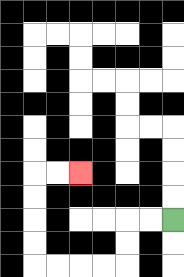{'start': '[7, 9]', 'end': '[3, 7]', 'path_directions': 'L,L,D,D,L,L,L,L,U,U,U,U,R,R', 'path_coordinates': '[[7, 9], [6, 9], [5, 9], [5, 10], [5, 11], [4, 11], [3, 11], [2, 11], [1, 11], [1, 10], [1, 9], [1, 8], [1, 7], [2, 7], [3, 7]]'}